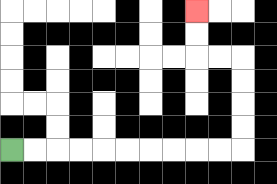{'start': '[0, 6]', 'end': '[8, 0]', 'path_directions': 'R,R,R,R,R,R,R,R,R,R,U,U,U,U,L,L,U,U', 'path_coordinates': '[[0, 6], [1, 6], [2, 6], [3, 6], [4, 6], [5, 6], [6, 6], [7, 6], [8, 6], [9, 6], [10, 6], [10, 5], [10, 4], [10, 3], [10, 2], [9, 2], [8, 2], [8, 1], [8, 0]]'}